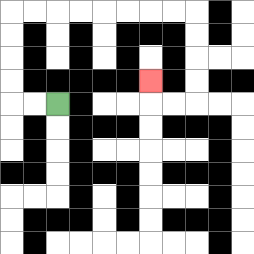{'start': '[2, 4]', 'end': '[6, 3]', 'path_directions': 'L,L,U,U,U,U,R,R,R,R,R,R,R,R,D,D,D,D,L,L,U', 'path_coordinates': '[[2, 4], [1, 4], [0, 4], [0, 3], [0, 2], [0, 1], [0, 0], [1, 0], [2, 0], [3, 0], [4, 0], [5, 0], [6, 0], [7, 0], [8, 0], [8, 1], [8, 2], [8, 3], [8, 4], [7, 4], [6, 4], [6, 3]]'}